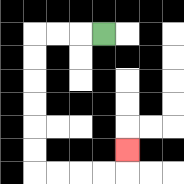{'start': '[4, 1]', 'end': '[5, 6]', 'path_directions': 'L,L,L,D,D,D,D,D,D,R,R,R,R,U', 'path_coordinates': '[[4, 1], [3, 1], [2, 1], [1, 1], [1, 2], [1, 3], [1, 4], [1, 5], [1, 6], [1, 7], [2, 7], [3, 7], [4, 7], [5, 7], [5, 6]]'}